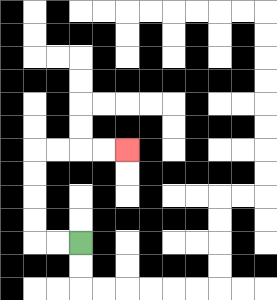{'start': '[3, 10]', 'end': '[5, 6]', 'path_directions': 'L,L,U,U,U,U,R,R,R,R', 'path_coordinates': '[[3, 10], [2, 10], [1, 10], [1, 9], [1, 8], [1, 7], [1, 6], [2, 6], [3, 6], [4, 6], [5, 6]]'}